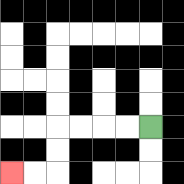{'start': '[6, 5]', 'end': '[0, 7]', 'path_directions': 'L,L,L,L,D,D,L,L', 'path_coordinates': '[[6, 5], [5, 5], [4, 5], [3, 5], [2, 5], [2, 6], [2, 7], [1, 7], [0, 7]]'}